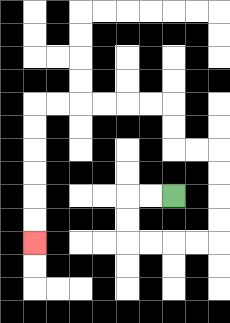{'start': '[7, 8]', 'end': '[1, 10]', 'path_directions': 'L,L,D,D,R,R,R,R,U,U,U,U,L,L,U,U,L,L,L,L,L,L,D,D,D,D,D,D', 'path_coordinates': '[[7, 8], [6, 8], [5, 8], [5, 9], [5, 10], [6, 10], [7, 10], [8, 10], [9, 10], [9, 9], [9, 8], [9, 7], [9, 6], [8, 6], [7, 6], [7, 5], [7, 4], [6, 4], [5, 4], [4, 4], [3, 4], [2, 4], [1, 4], [1, 5], [1, 6], [1, 7], [1, 8], [1, 9], [1, 10]]'}